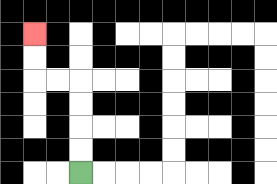{'start': '[3, 7]', 'end': '[1, 1]', 'path_directions': 'U,U,U,U,L,L,U,U', 'path_coordinates': '[[3, 7], [3, 6], [3, 5], [3, 4], [3, 3], [2, 3], [1, 3], [1, 2], [1, 1]]'}